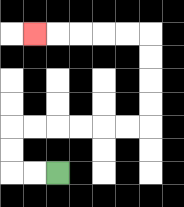{'start': '[2, 7]', 'end': '[1, 1]', 'path_directions': 'L,L,U,U,R,R,R,R,R,R,U,U,U,U,L,L,L,L,L', 'path_coordinates': '[[2, 7], [1, 7], [0, 7], [0, 6], [0, 5], [1, 5], [2, 5], [3, 5], [4, 5], [5, 5], [6, 5], [6, 4], [6, 3], [6, 2], [6, 1], [5, 1], [4, 1], [3, 1], [2, 1], [1, 1]]'}